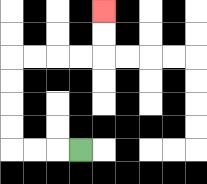{'start': '[3, 6]', 'end': '[4, 0]', 'path_directions': 'L,L,L,U,U,U,U,R,R,R,R,U,U', 'path_coordinates': '[[3, 6], [2, 6], [1, 6], [0, 6], [0, 5], [0, 4], [0, 3], [0, 2], [1, 2], [2, 2], [3, 2], [4, 2], [4, 1], [4, 0]]'}